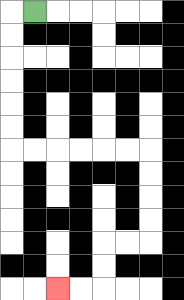{'start': '[1, 0]', 'end': '[2, 12]', 'path_directions': 'L,D,D,D,D,D,D,R,R,R,R,R,R,D,D,D,D,L,L,D,D,L,L', 'path_coordinates': '[[1, 0], [0, 0], [0, 1], [0, 2], [0, 3], [0, 4], [0, 5], [0, 6], [1, 6], [2, 6], [3, 6], [4, 6], [5, 6], [6, 6], [6, 7], [6, 8], [6, 9], [6, 10], [5, 10], [4, 10], [4, 11], [4, 12], [3, 12], [2, 12]]'}